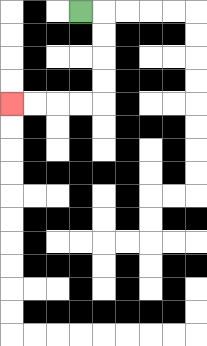{'start': '[3, 0]', 'end': '[0, 4]', 'path_directions': 'R,D,D,D,D,L,L,L,L', 'path_coordinates': '[[3, 0], [4, 0], [4, 1], [4, 2], [4, 3], [4, 4], [3, 4], [2, 4], [1, 4], [0, 4]]'}